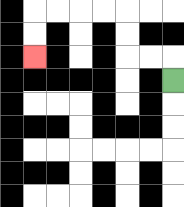{'start': '[7, 3]', 'end': '[1, 2]', 'path_directions': 'U,L,L,U,U,L,L,L,L,D,D', 'path_coordinates': '[[7, 3], [7, 2], [6, 2], [5, 2], [5, 1], [5, 0], [4, 0], [3, 0], [2, 0], [1, 0], [1, 1], [1, 2]]'}